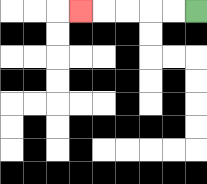{'start': '[8, 0]', 'end': '[3, 0]', 'path_directions': 'L,L,L,L,L', 'path_coordinates': '[[8, 0], [7, 0], [6, 0], [5, 0], [4, 0], [3, 0]]'}